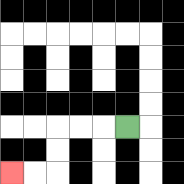{'start': '[5, 5]', 'end': '[0, 7]', 'path_directions': 'L,L,L,D,D,L,L', 'path_coordinates': '[[5, 5], [4, 5], [3, 5], [2, 5], [2, 6], [2, 7], [1, 7], [0, 7]]'}